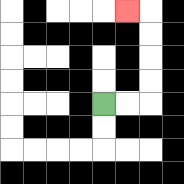{'start': '[4, 4]', 'end': '[5, 0]', 'path_directions': 'R,R,U,U,U,U,L', 'path_coordinates': '[[4, 4], [5, 4], [6, 4], [6, 3], [6, 2], [6, 1], [6, 0], [5, 0]]'}